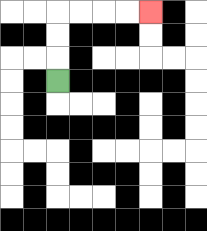{'start': '[2, 3]', 'end': '[6, 0]', 'path_directions': 'U,U,U,R,R,R,R', 'path_coordinates': '[[2, 3], [2, 2], [2, 1], [2, 0], [3, 0], [4, 0], [5, 0], [6, 0]]'}